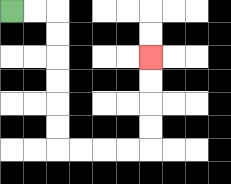{'start': '[0, 0]', 'end': '[6, 2]', 'path_directions': 'R,R,D,D,D,D,D,D,R,R,R,R,U,U,U,U', 'path_coordinates': '[[0, 0], [1, 0], [2, 0], [2, 1], [2, 2], [2, 3], [2, 4], [2, 5], [2, 6], [3, 6], [4, 6], [5, 6], [6, 6], [6, 5], [6, 4], [6, 3], [6, 2]]'}